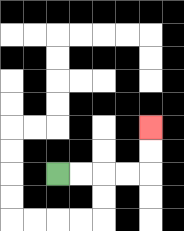{'start': '[2, 7]', 'end': '[6, 5]', 'path_directions': 'R,R,R,R,U,U', 'path_coordinates': '[[2, 7], [3, 7], [4, 7], [5, 7], [6, 7], [6, 6], [6, 5]]'}